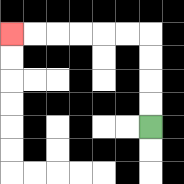{'start': '[6, 5]', 'end': '[0, 1]', 'path_directions': 'U,U,U,U,L,L,L,L,L,L', 'path_coordinates': '[[6, 5], [6, 4], [6, 3], [6, 2], [6, 1], [5, 1], [4, 1], [3, 1], [2, 1], [1, 1], [0, 1]]'}